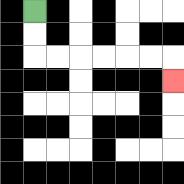{'start': '[1, 0]', 'end': '[7, 3]', 'path_directions': 'D,D,R,R,R,R,R,R,D', 'path_coordinates': '[[1, 0], [1, 1], [1, 2], [2, 2], [3, 2], [4, 2], [5, 2], [6, 2], [7, 2], [7, 3]]'}